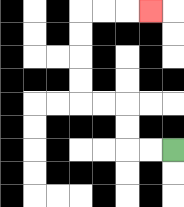{'start': '[7, 6]', 'end': '[6, 0]', 'path_directions': 'L,L,U,U,L,L,U,U,U,U,R,R,R', 'path_coordinates': '[[7, 6], [6, 6], [5, 6], [5, 5], [5, 4], [4, 4], [3, 4], [3, 3], [3, 2], [3, 1], [3, 0], [4, 0], [5, 0], [6, 0]]'}